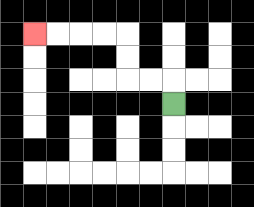{'start': '[7, 4]', 'end': '[1, 1]', 'path_directions': 'U,L,L,U,U,L,L,L,L', 'path_coordinates': '[[7, 4], [7, 3], [6, 3], [5, 3], [5, 2], [5, 1], [4, 1], [3, 1], [2, 1], [1, 1]]'}